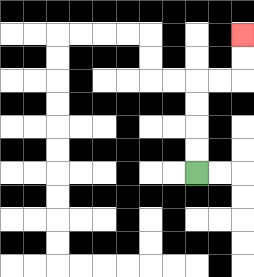{'start': '[8, 7]', 'end': '[10, 1]', 'path_directions': 'U,U,U,U,R,R,U,U', 'path_coordinates': '[[8, 7], [8, 6], [8, 5], [8, 4], [8, 3], [9, 3], [10, 3], [10, 2], [10, 1]]'}